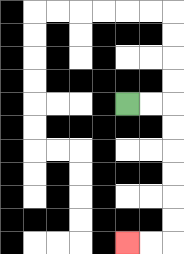{'start': '[5, 4]', 'end': '[5, 10]', 'path_directions': 'R,R,D,D,D,D,D,D,L,L', 'path_coordinates': '[[5, 4], [6, 4], [7, 4], [7, 5], [7, 6], [7, 7], [7, 8], [7, 9], [7, 10], [6, 10], [5, 10]]'}